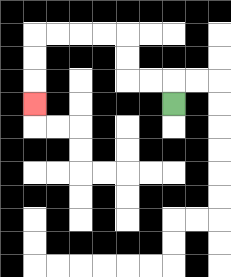{'start': '[7, 4]', 'end': '[1, 4]', 'path_directions': 'U,L,L,U,U,L,L,L,L,D,D,D', 'path_coordinates': '[[7, 4], [7, 3], [6, 3], [5, 3], [5, 2], [5, 1], [4, 1], [3, 1], [2, 1], [1, 1], [1, 2], [1, 3], [1, 4]]'}